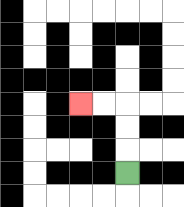{'start': '[5, 7]', 'end': '[3, 4]', 'path_directions': 'U,U,U,L,L', 'path_coordinates': '[[5, 7], [5, 6], [5, 5], [5, 4], [4, 4], [3, 4]]'}